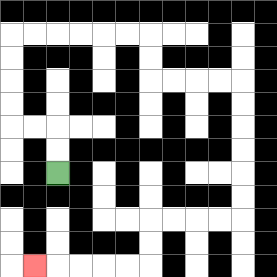{'start': '[2, 7]', 'end': '[1, 11]', 'path_directions': 'U,U,L,L,U,U,U,U,R,R,R,R,R,R,D,D,R,R,R,R,D,D,D,D,D,D,L,L,L,L,D,D,L,L,L,L,L', 'path_coordinates': '[[2, 7], [2, 6], [2, 5], [1, 5], [0, 5], [0, 4], [0, 3], [0, 2], [0, 1], [1, 1], [2, 1], [3, 1], [4, 1], [5, 1], [6, 1], [6, 2], [6, 3], [7, 3], [8, 3], [9, 3], [10, 3], [10, 4], [10, 5], [10, 6], [10, 7], [10, 8], [10, 9], [9, 9], [8, 9], [7, 9], [6, 9], [6, 10], [6, 11], [5, 11], [4, 11], [3, 11], [2, 11], [1, 11]]'}